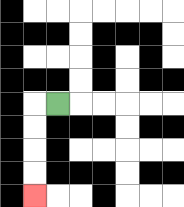{'start': '[2, 4]', 'end': '[1, 8]', 'path_directions': 'L,D,D,D,D', 'path_coordinates': '[[2, 4], [1, 4], [1, 5], [1, 6], [1, 7], [1, 8]]'}